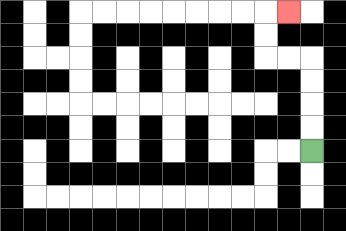{'start': '[13, 6]', 'end': '[12, 0]', 'path_directions': 'U,U,U,U,L,L,U,U,R', 'path_coordinates': '[[13, 6], [13, 5], [13, 4], [13, 3], [13, 2], [12, 2], [11, 2], [11, 1], [11, 0], [12, 0]]'}